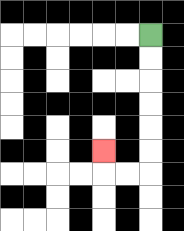{'start': '[6, 1]', 'end': '[4, 6]', 'path_directions': 'D,D,D,D,D,D,L,L,U', 'path_coordinates': '[[6, 1], [6, 2], [6, 3], [6, 4], [6, 5], [6, 6], [6, 7], [5, 7], [4, 7], [4, 6]]'}